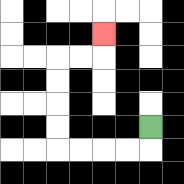{'start': '[6, 5]', 'end': '[4, 1]', 'path_directions': 'D,L,L,L,L,U,U,U,U,R,R,U', 'path_coordinates': '[[6, 5], [6, 6], [5, 6], [4, 6], [3, 6], [2, 6], [2, 5], [2, 4], [2, 3], [2, 2], [3, 2], [4, 2], [4, 1]]'}